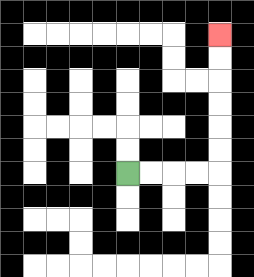{'start': '[5, 7]', 'end': '[9, 1]', 'path_directions': 'R,R,R,R,U,U,U,U,U,U', 'path_coordinates': '[[5, 7], [6, 7], [7, 7], [8, 7], [9, 7], [9, 6], [9, 5], [9, 4], [9, 3], [9, 2], [9, 1]]'}